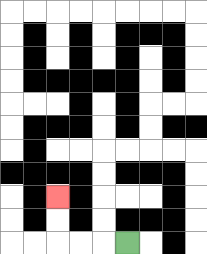{'start': '[5, 10]', 'end': '[2, 8]', 'path_directions': 'L,L,L,U,U', 'path_coordinates': '[[5, 10], [4, 10], [3, 10], [2, 10], [2, 9], [2, 8]]'}